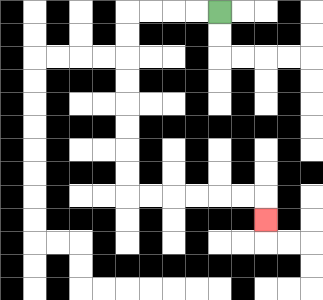{'start': '[9, 0]', 'end': '[11, 9]', 'path_directions': 'L,L,L,L,D,D,D,D,D,D,D,D,R,R,R,R,R,R,D', 'path_coordinates': '[[9, 0], [8, 0], [7, 0], [6, 0], [5, 0], [5, 1], [5, 2], [5, 3], [5, 4], [5, 5], [5, 6], [5, 7], [5, 8], [6, 8], [7, 8], [8, 8], [9, 8], [10, 8], [11, 8], [11, 9]]'}